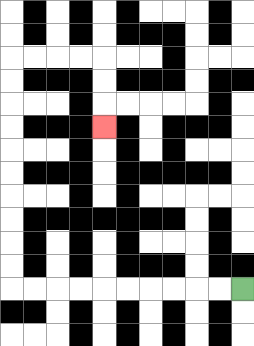{'start': '[10, 12]', 'end': '[4, 5]', 'path_directions': 'L,L,L,L,L,L,L,L,L,L,U,U,U,U,U,U,U,U,U,U,R,R,R,R,D,D,D', 'path_coordinates': '[[10, 12], [9, 12], [8, 12], [7, 12], [6, 12], [5, 12], [4, 12], [3, 12], [2, 12], [1, 12], [0, 12], [0, 11], [0, 10], [0, 9], [0, 8], [0, 7], [0, 6], [0, 5], [0, 4], [0, 3], [0, 2], [1, 2], [2, 2], [3, 2], [4, 2], [4, 3], [4, 4], [4, 5]]'}